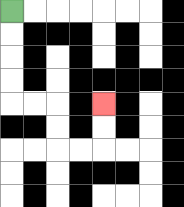{'start': '[0, 0]', 'end': '[4, 4]', 'path_directions': 'D,D,D,D,R,R,D,D,R,R,U,U', 'path_coordinates': '[[0, 0], [0, 1], [0, 2], [0, 3], [0, 4], [1, 4], [2, 4], [2, 5], [2, 6], [3, 6], [4, 6], [4, 5], [4, 4]]'}